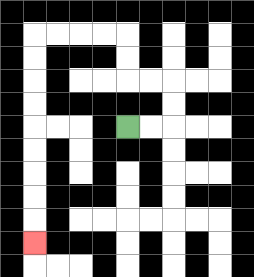{'start': '[5, 5]', 'end': '[1, 10]', 'path_directions': 'R,R,U,U,L,L,U,U,L,L,L,L,D,D,D,D,D,D,D,D,D', 'path_coordinates': '[[5, 5], [6, 5], [7, 5], [7, 4], [7, 3], [6, 3], [5, 3], [5, 2], [5, 1], [4, 1], [3, 1], [2, 1], [1, 1], [1, 2], [1, 3], [1, 4], [1, 5], [1, 6], [1, 7], [1, 8], [1, 9], [1, 10]]'}